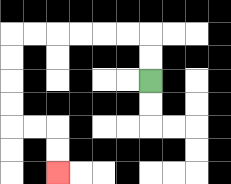{'start': '[6, 3]', 'end': '[2, 7]', 'path_directions': 'U,U,L,L,L,L,L,L,D,D,D,D,R,R,D,D', 'path_coordinates': '[[6, 3], [6, 2], [6, 1], [5, 1], [4, 1], [3, 1], [2, 1], [1, 1], [0, 1], [0, 2], [0, 3], [0, 4], [0, 5], [1, 5], [2, 5], [2, 6], [2, 7]]'}